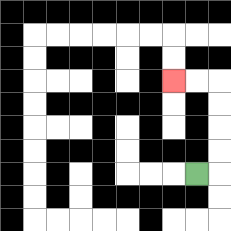{'start': '[8, 7]', 'end': '[7, 3]', 'path_directions': 'R,U,U,U,U,L,L', 'path_coordinates': '[[8, 7], [9, 7], [9, 6], [9, 5], [9, 4], [9, 3], [8, 3], [7, 3]]'}